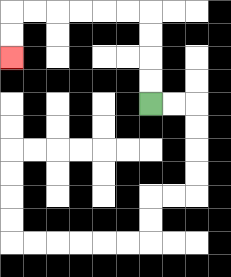{'start': '[6, 4]', 'end': '[0, 2]', 'path_directions': 'U,U,U,U,L,L,L,L,L,L,D,D', 'path_coordinates': '[[6, 4], [6, 3], [6, 2], [6, 1], [6, 0], [5, 0], [4, 0], [3, 0], [2, 0], [1, 0], [0, 0], [0, 1], [0, 2]]'}